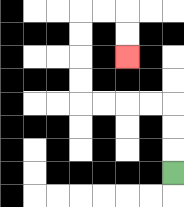{'start': '[7, 7]', 'end': '[5, 2]', 'path_directions': 'U,U,U,L,L,L,L,U,U,U,U,R,R,D,D', 'path_coordinates': '[[7, 7], [7, 6], [7, 5], [7, 4], [6, 4], [5, 4], [4, 4], [3, 4], [3, 3], [3, 2], [3, 1], [3, 0], [4, 0], [5, 0], [5, 1], [5, 2]]'}